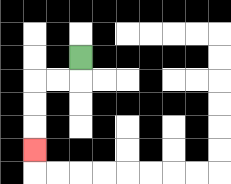{'start': '[3, 2]', 'end': '[1, 6]', 'path_directions': 'D,L,L,D,D,D', 'path_coordinates': '[[3, 2], [3, 3], [2, 3], [1, 3], [1, 4], [1, 5], [1, 6]]'}